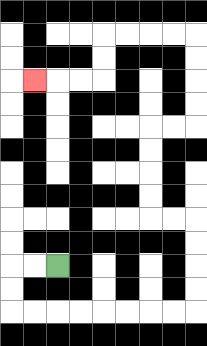{'start': '[2, 11]', 'end': '[1, 3]', 'path_directions': 'L,L,D,D,R,R,R,R,R,R,R,R,U,U,U,U,L,L,U,U,U,U,R,R,U,U,U,U,L,L,L,L,D,D,L,L,L', 'path_coordinates': '[[2, 11], [1, 11], [0, 11], [0, 12], [0, 13], [1, 13], [2, 13], [3, 13], [4, 13], [5, 13], [6, 13], [7, 13], [8, 13], [8, 12], [8, 11], [8, 10], [8, 9], [7, 9], [6, 9], [6, 8], [6, 7], [6, 6], [6, 5], [7, 5], [8, 5], [8, 4], [8, 3], [8, 2], [8, 1], [7, 1], [6, 1], [5, 1], [4, 1], [4, 2], [4, 3], [3, 3], [2, 3], [1, 3]]'}